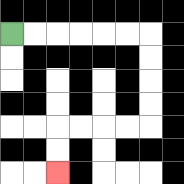{'start': '[0, 1]', 'end': '[2, 7]', 'path_directions': 'R,R,R,R,R,R,D,D,D,D,L,L,L,L,D,D', 'path_coordinates': '[[0, 1], [1, 1], [2, 1], [3, 1], [4, 1], [5, 1], [6, 1], [6, 2], [6, 3], [6, 4], [6, 5], [5, 5], [4, 5], [3, 5], [2, 5], [2, 6], [2, 7]]'}